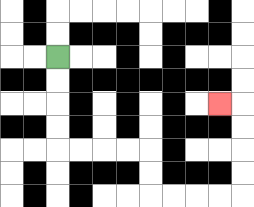{'start': '[2, 2]', 'end': '[9, 4]', 'path_directions': 'D,D,D,D,R,R,R,R,D,D,R,R,R,R,U,U,U,U,L', 'path_coordinates': '[[2, 2], [2, 3], [2, 4], [2, 5], [2, 6], [3, 6], [4, 6], [5, 6], [6, 6], [6, 7], [6, 8], [7, 8], [8, 8], [9, 8], [10, 8], [10, 7], [10, 6], [10, 5], [10, 4], [9, 4]]'}